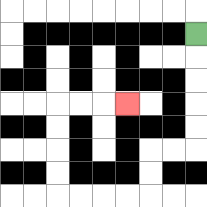{'start': '[8, 1]', 'end': '[5, 4]', 'path_directions': 'D,D,D,D,D,L,L,D,D,L,L,L,L,U,U,U,U,R,R,R', 'path_coordinates': '[[8, 1], [8, 2], [8, 3], [8, 4], [8, 5], [8, 6], [7, 6], [6, 6], [6, 7], [6, 8], [5, 8], [4, 8], [3, 8], [2, 8], [2, 7], [2, 6], [2, 5], [2, 4], [3, 4], [4, 4], [5, 4]]'}